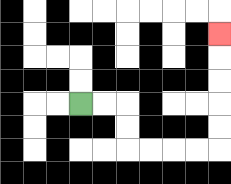{'start': '[3, 4]', 'end': '[9, 1]', 'path_directions': 'R,R,D,D,R,R,R,R,U,U,U,U,U', 'path_coordinates': '[[3, 4], [4, 4], [5, 4], [5, 5], [5, 6], [6, 6], [7, 6], [8, 6], [9, 6], [9, 5], [9, 4], [9, 3], [9, 2], [9, 1]]'}